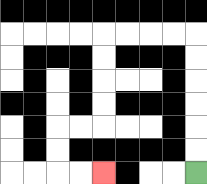{'start': '[8, 7]', 'end': '[4, 7]', 'path_directions': 'U,U,U,U,U,U,L,L,L,L,D,D,D,D,L,L,D,D,R,R', 'path_coordinates': '[[8, 7], [8, 6], [8, 5], [8, 4], [8, 3], [8, 2], [8, 1], [7, 1], [6, 1], [5, 1], [4, 1], [4, 2], [4, 3], [4, 4], [4, 5], [3, 5], [2, 5], [2, 6], [2, 7], [3, 7], [4, 7]]'}